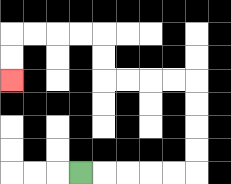{'start': '[3, 7]', 'end': '[0, 3]', 'path_directions': 'R,R,R,R,R,U,U,U,U,L,L,L,L,U,U,L,L,L,L,D,D', 'path_coordinates': '[[3, 7], [4, 7], [5, 7], [6, 7], [7, 7], [8, 7], [8, 6], [8, 5], [8, 4], [8, 3], [7, 3], [6, 3], [5, 3], [4, 3], [4, 2], [4, 1], [3, 1], [2, 1], [1, 1], [0, 1], [0, 2], [0, 3]]'}